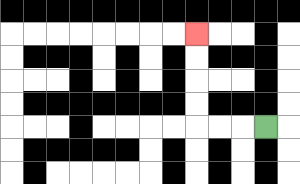{'start': '[11, 5]', 'end': '[8, 1]', 'path_directions': 'L,L,L,U,U,U,U', 'path_coordinates': '[[11, 5], [10, 5], [9, 5], [8, 5], [8, 4], [8, 3], [8, 2], [8, 1]]'}